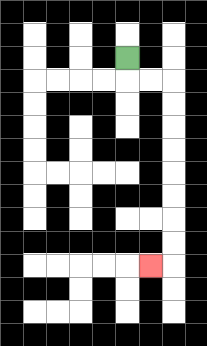{'start': '[5, 2]', 'end': '[6, 11]', 'path_directions': 'D,R,R,D,D,D,D,D,D,D,D,L', 'path_coordinates': '[[5, 2], [5, 3], [6, 3], [7, 3], [7, 4], [7, 5], [7, 6], [7, 7], [7, 8], [7, 9], [7, 10], [7, 11], [6, 11]]'}